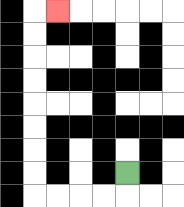{'start': '[5, 7]', 'end': '[2, 0]', 'path_directions': 'D,L,L,L,L,U,U,U,U,U,U,U,U,R', 'path_coordinates': '[[5, 7], [5, 8], [4, 8], [3, 8], [2, 8], [1, 8], [1, 7], [1, 6], [1, 5], [1, 4], [1, 3], [1, 2], [1, 1], [1, 0], [2, 0]]'}